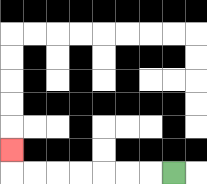{'start': '[7, 7]', 'end': '[0, 6]', 'path_directions': 'L,L,L,L,L,L,L,U', 'path_coordinates': '[[7, 7], [6, 7], [5, 7], [4, 7], [3, 7], [2, 7], [1, 7], [0, 7], [0, 6]]'}